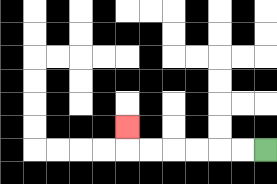{'start': '[11, 6]', 'end': '[5, 5]', 'path_directions': 'L,L,L,L,L,L,U', 'path_coordinates': '[[11, 6], [10, 6], [9, 6], [8, 6], [7, 6], [6, 6], [5, 6], [5, 5]]'}